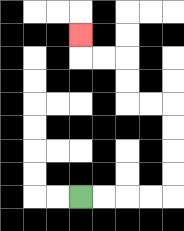{'start': '[3, 8]', 'end': '[3, 1]', 'path_directions': 'R,R,R,R,U,U,U,U,L,L,U,U,L,L,U', 'path_coordinates': '[[3, 8], [4, 8], [5, 8], [6, 8], [7, 8], [7, 7], [7, 6], [7, 5], [7, 4], [6, 4], [5, 4], [5, 3], [5, 2], [4, 2], [3, 2], [3, 1]]'}